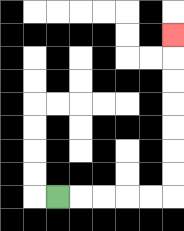{'start': '[2, 8]', 'end': '[7, 1]', 'path_directions': 'R,R,R,R,R,U,U,U,U,U,U,U', 'path_coordinates': '[[2, 8], [3, 8], [4, 8], [5, 8], [6, 8], [7, 8], [7, 7], [7, 6], [7, 5], [7, 4], [7, 3], [7, 2], [7, 1]]'}